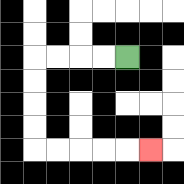{'start': '[5, 2]', 'end': '[6, 6]', 'path_directions': 'L,L,L,L,D,D,D,D,R,R,R,R,R', 'path_coordinates': '[[5, 2], [4, 2], [3, 2], [2, 2], [1, 2], [1, 3], [1, 4], [1, 5], [1, 6], [2, 6], [3, 6], [4, 6], [5, 6], [6, 6]]'}